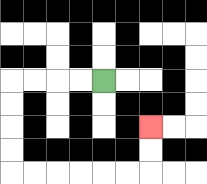{'start': '[4, 3]', 'end': '[6, 5]', 'path_directions': 'L,L,L,L,D,D,D,D,R,R,R,R,R,R,U,U', 'path_coordinates': '[[4, 3], [3, 3], [2, 3], [1, 3], [0, 3], [0, 4], [0, 5], [0, 6], [0, 7], [1, 7], [2, 7], [3, 7], [4, 7], [5, 7], [6, 7], [6, 6], [6, 5]]'}